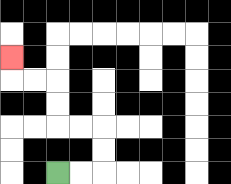{'start': '[2, 7]', 'end': '[0, 2]', 'path_directions': 'R,R,U,U,L,L,U,U,L,L,U', 'path_coordinates': '[[2, 7], [3, 7], [4, 7], [4, 6], [4, 5], [3, 5], [2, 5], [2, 4], [2, 3], [1, 3], [0, 3], [0, 2]]'}